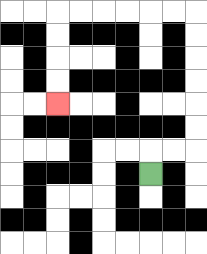{'start': '[6, 7]', 'end': '[2, 4]', 'path_directions': 'U,R,R,U,U,U,U,U,U,L,L,L,L,L,L,D,D,D,D', 'path_coordinates': '[[6, 7], [6, 6], [7, 6], [8, 6], [8, 5], [8, 4], [8, 3], [8, 2], [8, 1], [8, 0], [7, 0], [6, 0], [5, 0], [4, 0], [3, 0], [2, 0], [2, 1], [2, 2], [2, 3], [2, 4]]'}